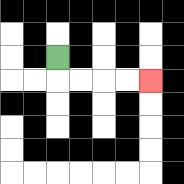{'start': '[2, 2]', 'end': '[6, 3]', 'path_directions': 'D,R,R,R,R', 'path_coordinates': '[[2, 2], [2, 3], [3, 3], [4, 3], [5, 3], [6, 3]]'}